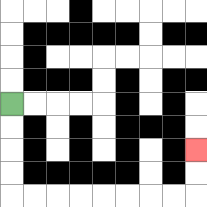{'start': '[0, 4]', 'end': '[8, 6]', 'path_directions': 'D,D,D,D,R,R,R,R,R,R,R,R,U,U', 'path_coordinates': '[[0, 4], [0, 5], [0, 6], [0, 7], [0, 8], [1, 8], [2, 8], [3, 8], [4, 8], [5, 8], [6, 8], [7, 8], [8, 8], [8, 7], [8, 6]]'}